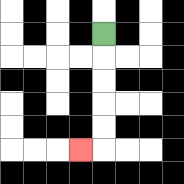{'start': '[4, 1]', 'end': '[3, 6]', 'path_directions': 'D,D,D,D,D,L', 'path_coordinates': '[[4, 1], [4, 2], [4, 3], [4, 4], [4, 5], [4, 6], [3, 6]]'}